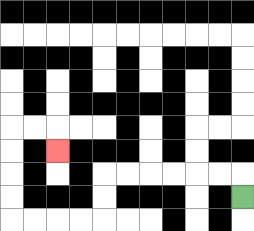{'start': '[10, 8]', 'end': '[2, 6]', 'path_directions': 'U,L,L,L,L,L,L,D,D,L,L,L,L,U,U,U,U,R,R,D', 'path_coordinates': '[[10, 8], [10, 7], [9, 7], [8, 7], [7, 7], [6, 7], [5, 7], [4, 7], [4, 8], [4, 9], [3, 9], [2, 9], [1, 9], [0, 9], [0, 8], [0, 7], [0, 6], [0, 5], [1, 5], [2, 5], [2, 6]]'}